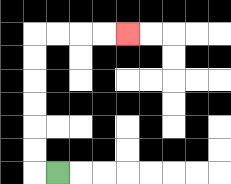{'start': '[2, 7]', 'end': '[5, 1]', 'path_directions': 'L,U,U,U,U,U,U,R,R,R,R', 'path_coordinates': '[[2, 7], [1, 7], [1, 6], [1, 5], [1, 4], [1, 3], [1, 2], [1, 1], [2, 1], [3, 1], [4, 1], [5, 1]]'}